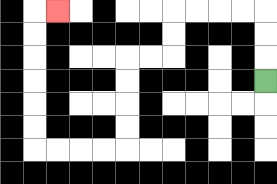{'start': '[11, 3]', 'end': '[2, 0]', 'path_directions': 'U,U,U,L,L,L,L,D,D,L,L,D,D,D,D,L,L,L,L,U,U,U,U,U,U,R', 'path_coordinates': '[[11, 3], [11, 2], [11, 1], [11, 0], [10, 0], [9, 0], [8, 0], [7, 0], [7, 1], [7, 2], [6, 2], [5, 2], [5, 3], [5, 4], [5, 5], [5, 6], [4, 6], [3, 6], [2, 6], [1, 6], [1, 5], [1, 4], [1, 3], [1, 2], [1, 1], [1, 0], [2, 0]]'}